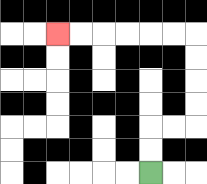{'start': '[6, 7]', 'end': '[2, 1]', 'path_directions': 'U,U,R,R,U,U,U,U,L,L,L,L,L,L', 'path_coordinates': '[[6, 7], [6, 6], [6, 5], [7, 5], [8, 5], [8, 4], [8, 3], [8, 2], [8, 1], [7, 1], [6, 1], [5, 1], [4, 1], [3, 1], [2, 1]]'}